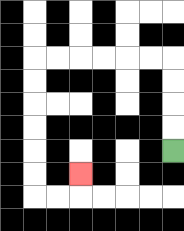{'start': '[7, 6]', 'end': '[3, 7]', 'path_directions': 'U,U,U,U,L,L,L,L,L,L,D,D,D,D,D,D,R,R,U', 'path_coordinates': '[[7, 6], [7, 5], [7, 4], [7, 3], [7, 2], [6, 2], [5, 2], [4, 2], [3, 2], [2, 2], [1, 2], [1, 3], [1, 4], [1, 5], [1, 6], [1, 7], [1, 8], [2, 8], [3, 8], [3, 7]]'}